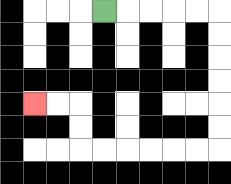{'start': '[4, 0]', 'end': '[1, 4]', 'path_directions': 'R,R,R,R,R,D,D,D,D,D,D,L,L,L,L,L,L,U,U,L,L', 'path_coordinates': '[[4, 0], [5, 0], [6, 0], [7, 0], [8, 0], [9, 0], [9, 1], [9, 2], [9, 3], [9, 4], [9, 5], [9, 6], [8, 6], [7, 6], [6, 6], [5, 6], [4, 6], [3, 6], [3, 5], [3, 4], [2, 4], [1, 4]]'}